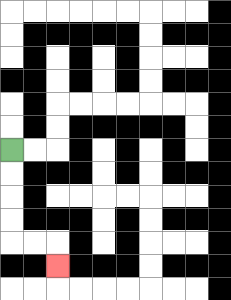{'start': '[0, 6]', 'end': '[2, 11]', 'path_directions': 'D,D,D,D,R,R,D', 'path_coordinates': '[[0, 6], [0, 7], [0, 8], [0, 9], [0, 10], [1, 10], [2, 10], [2, 11]]'}